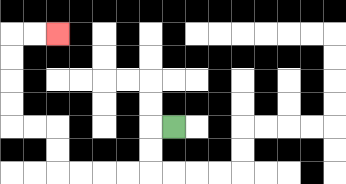{'start': '[7, 5]', 'end': '[2, 1]', 'path_directions': 'L,D,D,L,L,L,L,U,U,L,L,U,U,U,U,R,R', 'path_coordinates': '[[7, 5], [6, 5], [6, 6], [6, 7], [5, 7], [4, 7], [3, 7], [2, 7], [2, 6], [2, 5], [1, 5], [0, 5], [0, 4], [0, 3], [0, 2], [0, 1], [1, 1], [2, 1]]'}